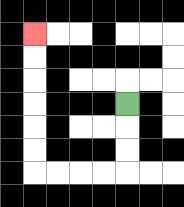{'start': '[5, 4]', 'end': '[1, 1]', 'path_directions': 'D,D,D,L,L,L,L,U,U,U,U,U,U', 'path_coordinates': '[[5, 4], [5, 5], [5, 6], [5, 7], [4, 7], [3, 7], [2, 7], [1, 7], [1, 6], [1, 5], [1, 4], [1, 3], [1, 2], [1, 1]]'}